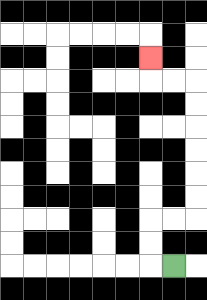{'start': '[7, 11]', 'end': '[6, 2]', 'path_directions': 'L,U,U,R,R,U,U,U,U,U,U,L,L,U', 'path_coordinates': '[[7, 11], [6, 11], [6, 10], [6, 9], [7, 9], [8, 9], [8, 8], [8, 7], [8, 6], [8, 5], [8, 4], [8, 3], [7, 3], [6, 3], [6, 2]]'}